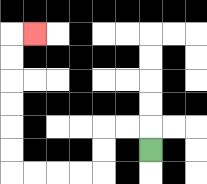{'start': '[6, 6]', 'end': '[1, 1]', 'path_directions': 'U,L,L,D,D,L,L,L,L,U,U,U,U,U,U,R', 'path_coordinates': '[[6, 6], [6, 5], [5, 5], [4, 5], [4, 6], [4, 7], [3, 7], [2, 7], [1, 7], [0, 7], [0, 6], [0, 5], [0, 4], [0, 3], [0, 2], [0, 1], [1, 1]]'}